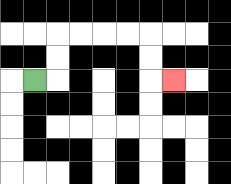{'start': '[1, 3]', 'end': '[7, 3]', 'path_directions': 'R,U,U,R,R,R,R,D,D,R', 'path_coordinates': '[[1, 3], [2, 3], [2, 2], [2, 1], [3, 1], [4, 1], [5, 1], [6, 1], [6, 2], [6, 3], [7, 3]]'}